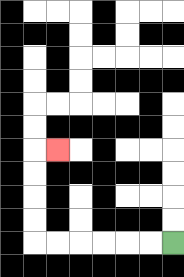{'start': '[7, 10]', 'end': '[2, 6]', 'path_directions': 'L,L,L,L,L,L,U,U,U,U,R', 'path_coordinates': '[[7, 10], [6, 10], [5, 10], [4, 10], [3, 10], [2, 10], [1, 10], [1, 9], [1, 8], [1, 7], [1, 6], [2, 6]]'}